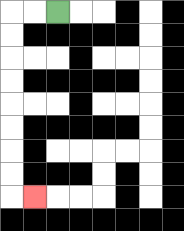{'start': '[2, 0]', 'end': '[1, 8]', 'path_directions': 'L,L,D,D,D,D,D,D,D,D,R', 'path_coordinates': '[[2, 0], [1, 0], [0, 0], [0, 1], [0, 2], [0, 3], [0, 4], [0, 5], [0, 6], [0, 7], [0, 8], [1, 8]]'}